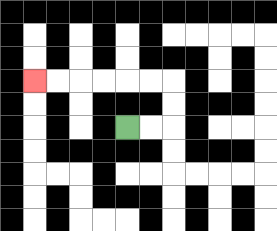{'start': '[5, 5]', 'end': '[1, 3]', 'path_directions': 'R,R,U,U,L,L,L,L,L,L', 'path_coordinates': '[[5, 5], [6, 5], [7, 5], [7, 4], [7, 3], [6, 3], [5, 3], [4, 3], [3, 3], [2, 3], [1, 3]]'}